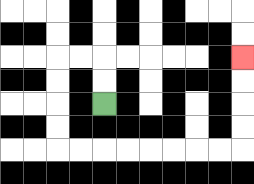{'start': '[4, 4]', 'end': '[10, 2]', 'path_directions': 'U,U,L,L,D,D,D,D,R,R,R,R,R,R,R,R,U,U,U,U', 'path_coordinates': '[[4, 4], [4, 3], [4, 2], [3, 2], [2, 2], [2, 3], [2, 4], [2, 5], [2, 6], [3, 6], [4, 6], [5, 6], [6, 6], [7, 6], [8, 6], [9, 6], [10, 6], [10, 5], [10, 4], [10, 3], [10, 2]]'}